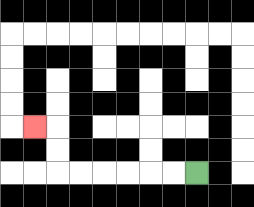{'start': '[8, 7]', 'end': '[1, 5]', 'path_directions': 'L,L,L,L,L,L,U,U,L', 'path_coordinates': '[[8, 7], [7, 7], [6, 7], [5, 7], [4, 7], [3, 7], [2, 7], [2, 6], [2, 5], [1, 5]]'}